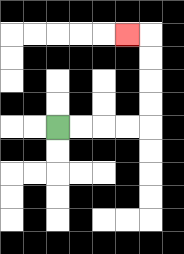{'start': '[2, 5]', 'end': '[5, 1]', 'path_directions': 'R,R,R,R,U,U,U,U,L', 'path_coordinates': '[[2, 5], [3, 5], [4, 5], [5, 5], [6, 5], [6, 4], [6, 3], [6, 2], [6, 1], [5, 1]]'}